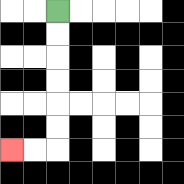{'start': '[2, 0]', 'end': '[0, 6]', 'path_directions': 'D,D,D,D,D,D,L,L', 'path_coordinates': '[[2, 0], [2, 1], [2, 2], [2, 3], [2, 4], [2, 5], [2, 6], [1, 6], [0, 6]]'}